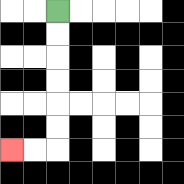{'start': '[2, 0]', 'end': '[0, 6]', 'path_directions': 'D,D,D,D,D,D,L,L', 'path_coordinates': '[[2, 0], [2, 1], [2, 2], [2, 3], [2, 4], [2, 5], [2, 6], [1, 6], [0, 6]]'}